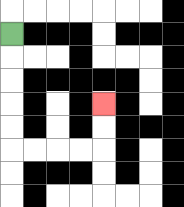{'start': '[0, 1]', 'end': '[4, 4]', 'path_directions': 'D,D,D,D,D,R,R,R,R,U,U', 'path_coordinates': '[[0, 1], [0, 2], [0, 3], [0, 4], [0, 5], [0, 6], [1, 6], [2, 6], [3, 6], [4, 6], [4, 5], [4, 4]]'}